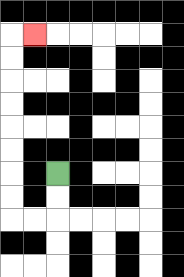{'start': '[2, 7]', 'end': '[1, 1]', 'path_directions': 'D,D,L,L,U,U,U,U,U,U,U,U,R', 'path_coordinates': '[[2, 7], [2, 8], [2, 9], [1, 9], [0, 9], [0, 8], [0, 7], [0, 6], [0, 5], [0, 4], [0, 3], [0, 2], [0, 1], [1, 1]]'}